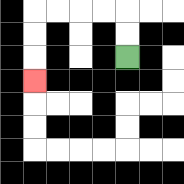{'start': '[5, 2]', 'end': '[1, 3]', 'path_directions': 'U,U,L,L,L,L,D,D,D', 'path_coordinates': '[[5, 2], [5, 1], [5, 0], [4, 0], [3, 0], [2, 0], [1, 0], [1, 1], [1, 2], [1, 3]]'}